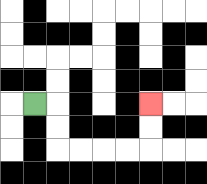{'start': '[1, 4]', 'end': '[6, 4]', 'path_directions': 'R,D,D,R,R,R,R,U,U', 'path_coordinates': '[[1, 4], [2, 4], [2, 5], [2, 6], [3, 6], [4, 6], [5, 6], [6, 6], [6, 5], [6, 4]]'}